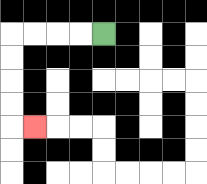{'start': '[4, 1]', 'end': '[1, 5]', 'path_directions': 'L,L,L,L,D,D,D,D,R', 'path_coordinates': '[[4, 1], [3, 1], [2, 1], [1, 1], [0, 1], [0, 2], [0, 3], [0, 4], [0, 5], [1, 5]]'}